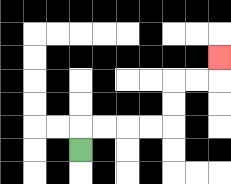{'start': '[3, 6]', 'end': '[9, 2]', 'path_directions': 'U,R,R,R,R,U,U,R,R,U', 'path_coordinates': '[[3, 6], [3, 5], [4, 5], [5, 5], [6, 5], [7, 5], [7, 4], [7, 3], [8, 3], [9, 3], [9, 2]]'}